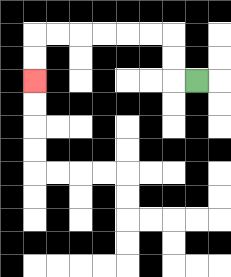{'start': '[8, 3]', 'end': '[1, 3]', 'path_directions': 'L,U,U,L,L,L,L,L,L,D,D', 'path_coordinates': '[[8, 3], [7, 3], [7, 2], [7, 1], [6, 1], [5, 1], [4, 1], [3, 1], [2, 1], [1, 1], [1, 2], [1, 3]]'}